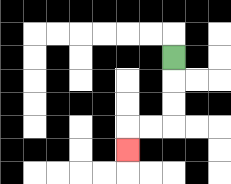{'start': '[7, 2]', 'end': '[5, 6]', 'path_directions': 'D,D,D,L,L,D', 'path_coordinates': '[[7, 2], [7, 3], [7, 4], [7, 5], [6, 5], [5, 5], [5, 6]]'}